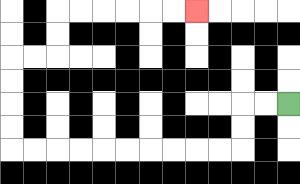{'start': '[12, 4]', 'end': '[8, 0]', 'path_directions': 'L,L,D,D,L,L,L,L,L,L,L,L,L,L,U,U,U,U,R,R,U,U,R,R,R,R,R,R', 'path_coordinates': '[[12, 4], [11, 4], [10, 4], [10, 5], [10, 6], [9, 6], [8, 6], [7, 6], [6, 6], [5, 6], [4, 6], [3, 6], [2, 6], [1, 6], [0, 6], [0, 5], [0, 4], [0, 3], [0, 2], [1, 2], [2, 2], [2, 1], [2, 0], [3, 0], [4, 0], [5, 0], [6, 0], [7, 0], [8, 0]]'}